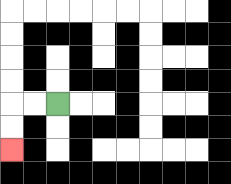{'start': '[2, 4]', 'end': '[0, 6]', 'path_directions': 'L,L,D,D', 'path_coordinates': '[[2, 4], [1, 4], [0, 4], [0, 5], [0, 6]]'}